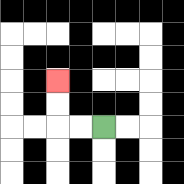{'start': '[4, 5]', 'end': '[2, 3]', 'path_directions': 'L,L,U,U', 'path_coordinates': '[[4, 5], [3, 5], [2, 5], [2, 4], [2, 3]]'}